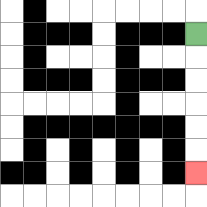{'start': '[8, 1]', 'end': '[8, 7]', 'path_directions': 'D,D,D,D,D,D', 'path_coordinates': '[[8, 1], [8, 2], [8, 3], [8, 4], [8, 5], [8, 6], [8, 7]]'}